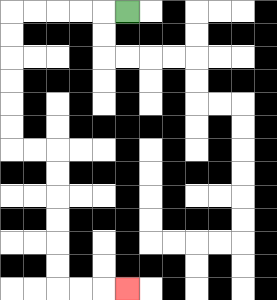{'start': '[5, 0]', 'end': '[5, 12]', 'path_directions': 'L,L,L,L,L,D,D,D,D,D,D,R,R,D,D,D,D,D,D,R,R,R', 'path_coordinates': '[[5, 0], [4, 0], [3, 0], [2, 0], [1, 0], [0, 0], [0, 1], [0, 2], [0, 3], [0, 4], [0, 5], [0, 6], [1, 6], [2, 6], [2, 7], [2, 8], [2, 9], [2, 10], [2, 11], [2, 12], [3, 12], [4, 12], [5, 12]]'}